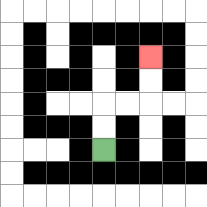{'start': '[4, 6]', 'end': '[6, 2]', 'path_directions': 'U,U,R,R,U,U', 'path_coordinates': '[[4, 6], [4, 5], [4, 4], [5, 4], [6, 4], [6, 3], [6, 2]]'}